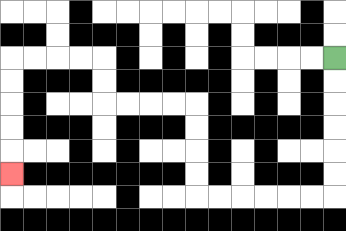{'start': '[14, 2]', 'end': '[0, 7]', 'path_directions': 'D,D,D,D,D,D,L,L,L,L,L,L,U,U,U,U,L,L,L,L,U,U,L,L,L,L,D,D,D,D,D', 'path_coordinates': '[[14, 2], [14, 3], [14, 4], [14, 5], [14, 6], [14, 7], [14, 8], [13, 8], [12, 8], [11, 8], [10, 8], [9, 8], [8, 8], [8, 7], [8, 6], [8, 5], [8, 4], [7, 4], [6, 4], [5, 4], [4, 4], [4, 3], [4, 2], [3, 2], [2, 2], [1, 2], [0, 2], [0, 3], [0, 4], [0, 5], [0, 6], [0, 7]]'}